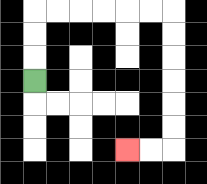{'start': '[1, 3]', 'end': '[5, 6]', 'path_directions': 'U,U,U,R,R,R,R,R,R,D,D,D,D,D,D,L,L', 'path_coordinates': '[[1, 3], [1, 2], [1, 1], [1, 0], [2, 0], [3, 0], [4, 0], [5, 0], [6, 0], [7, 0], [7, 1], [7, 2], [7, 3], [7, 4], [7, 5], [7, 6], [6, 6], [5, 6]]'}